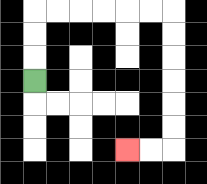{'start': '[1, 3]', 'end': '[5, 6]', 'path_directions': 'U,U,U,R,R,R,R,R,R,D,D,D,D,D,D,L,L', 'path_coordinates': '[[1, 3], [1, 2], [1, 1], [1, 0], [2, 0], [3, 0], [4, 0], [5, 0], [6, 0], [7, 0], [7, 1], [7, 2], [7, 3], [7, 4], [7, 5], [7, 6], [6, 6], [5, 6]]'}